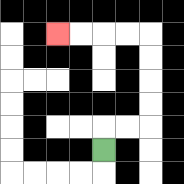{'start': '[4, 6]', 'end': '[2, 1]', 'path_directions': 'U,R,R,U,U,U,U,L,L,L,L', 'path_coordinates': '[[4, 6], [4, 5], [5, 5], [6, 5], [6, 4], [6, 3], [6, 2], [6, 1], [5, 1], [4, 1], [3, 1], [2, 1]]'}